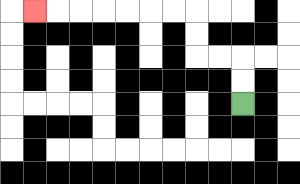{'start': '[10, 4]', 'end': '[1, 0]', 'path_directions': 'U,U,L,L,U,U,L,L,L,L,L,L,L', 'path_coordinates': '[[10, 4], [10, 3], [10, 2], [9, 2], [8, 2], [8, 1], [8, 0], [7, 0], [6, 0], [5, 0], [4, 0], [3, 0], [2, 0], [1, 0]]'}